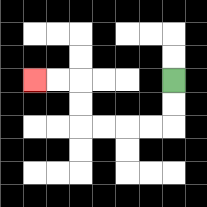{'start': '[7, 3]', 'end': '[1, 3]', 'path_directions': 'D,D,L,L,L,L,U,U,L,L', 'path_coordinates': '[[7, 3], [7, 4], [7, 5], [6, 5], [5, 5], [4, 5], [3, 5], [3, 4], [3, 3], [2, 3], [1, 3]]'}